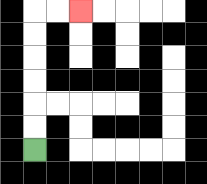{'start': '[1, 6]', 'end': '[3, 0]', 'path_directions': 'U,U,U,U,U,U,R,R', 'path_coordinates': '[[1, 6], [1, 5], [1, 4], [1, 3], [1, 2], [1, 1], [1, 0], [2, 0], [3, 0]]'}